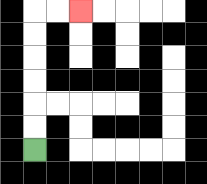{'start': '[1, 6]', 'end': '[3, 0]', 'path_directions': 'U,U,U,U,U,U,R,R', 'path_coordinates': '[[1, 6], [1, 5], [1, 4], [1, 3], [1, 2], [1, 1], [1, 0], [2, 0], [3, 0]]'}